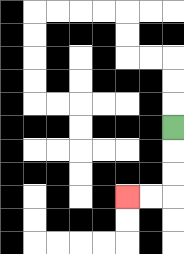{'start': '[7, 5]', 'end': '[5, 8]', 'path_directions': 'D,D,D,L,L', 'path_coordinates': '[[7, 5], [7, 6], [7, 7], [7, 8], [6, 8], [5, 8]]'}